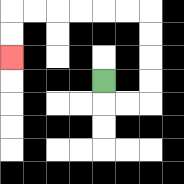{'start': '[4, 3]', 'end': '[0, 2]', 'path_directions': 'D,R,R,U,U,U,U,L,L,L,L,L,L,D,D', 'path_coordinates': '[[4, 3], [4, 4], [5, 4], [6, 4], [6, 3], [6, 2], [6, 1], [6, 0], [5, 0], [4, 0], [3, 0], [2, 0], [1, 0], [0, 0], [0, 1], [0, 2]]'}